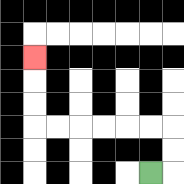{'start': '[6, 7]', 'end': '[1, 2]', 'path_directions': 'R,U,U,L,L,L,L,L,L,U,U,U', 'path_coordinates': '[[6, 7], [7, 7], [7, 6], [7, 5], [6, 5], [5, 5], [4, 5], [3, 5], [2, 5], [1, 5], [1, 4], [1, 3], [1, 2]]'}